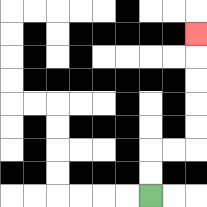{'start': '[6, 8]', 'end': '[8, 1]', 'path_directions': 'U,U,R,R,U,U,U,U,U', 'path_coordinates': '[[6, 8], [6, 7], [6, 6], [7, 6], [8, 6], [8, 5], [8, 4], [8, 3], [8, 2], [8, 1]]'}